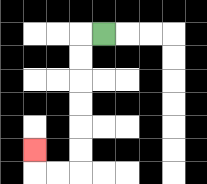{'start': '[4, 1]', 'end': '[1, 6]', 'path_directions': 'L,D,D,D,D,D,D,L,L,U', 'path_coordinates': '[[4, 1], [3, 1], [3, 2], [3, 3], [3, 4], [3, 5], [3, 6], [3, 7], [2, 7], [1, 7], [1, 6]]'}